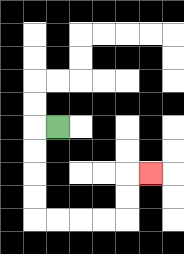{'start': '[2, 5]', 'end': '[6, 7]', 'path_directions': 'L,D,D,D,D,R,R,R,R,U,U,R', 'path_coordinates': '[[2, 5], [1, 5], [1, 6], [1, 7], [1, 8], [1, 9], [2, 9], [3, 9], [4, 9], [5, 9], [5, 8], [5, 7], [6, 7]]'}